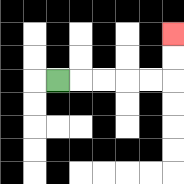{'start': '[2, 3]', 'end': '[7, 1]', 'path_directions': 'R,R,R,R,R,U,U', 'path_coordinates': '[[2, 3], [3, 3], [4, 3], [5, 3], [6, 3], [7, 3], [7, 2], [7, 1]]'}